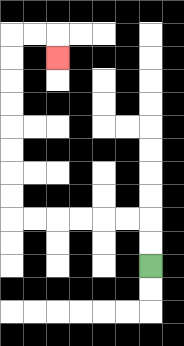{'start': '[6, 11]', 'end': '[2, 2]', 'path_directions': 'U,U,L,L,L,L,L,L,U,U,U,U,U,U,U,U,R,R,D', 'path_coordinates': '[[6, 11], [6, 10], [6, 9], [5, 9], [4, 9], [3, 9], [2, 9], [1, 9], [0, 9], [0, 8], [0, 7], [0, 6], [0, 5], [0, 4], [0, 3], [0, 2], [0, 1], [1, 1], [2, 1], [2, 2]]'}